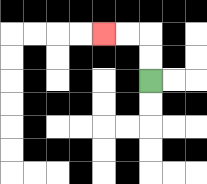{'start': '[6, 3]', 'end': '[4, 1]', 'path_directions': 'U,U,L,L', 'path_coordinates': '[[6, 3], [6, 2], [6, 1], [5, 1], [4, 1]]'}